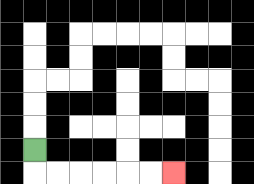{'start': '[1, 6]', 'end': '[7, 7]', 'path_directions': 'D,R,R,R,R,R,R', 'path_coordinates': '[[1, 6], [1, 7], [2, 7], [3, 7], [4, 7], [5, 7], [6, 7], [7, 7]]'}